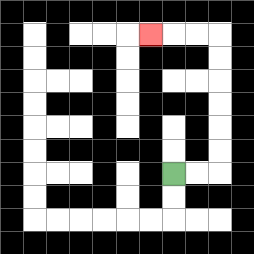{'start': '[7, 7]', 'end': '[6, 1]', 'path_directions': 'R,R,U,U,U,U,U,U,L,L,L', 'path_coordinates': '[[7, 7], [8, 7], [9, 7], [9, 6], [9, 5], [9, 4], [9, 3], [9, 2], [9, 1], [8, 1], [7, 1], [6, 1]]'}